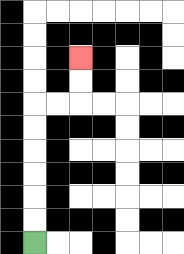{'start': '[1, 10]', 'end': '[3, 2]', 'path_directions': 'U,U,U,U,U,U,R,R,U,U', 'path_coordinates': '[[1, 10], [1, 9], [1, 8], [1, 7], [1, 6], [1, 5], [1, 4], [2, 4], [3, 4], [3, 3], [3, 2]]'}